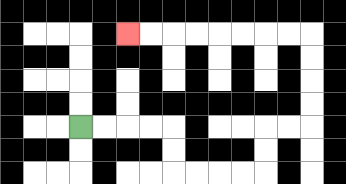{'start': '[3, 5]', 'end': '[5, 1]', 'path_directions': 'R,R,R,R,D,D,R,R,R,R,U,U,R,R,U,U,U,U,L,L,L,L,L,L,L,L', 'path_coordinates': '[[3, 5], [4, 5], [5, 5], [6, 5], [7, 5], [7, 6], [7, 7], [8, 7], [9, 7], [10, 7], [11, 7], [11, 6], [11, 5], [12, 5], [13, 5], [13, 4], [13, 3], [13, 2], [13, 1], [12, 1], [11, 1], [10, 1], [9, 1], [8, 1], [7, 1], [6, 1], [5, 1]]'}